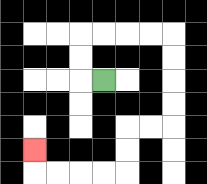{'start': '[4, 3]', 'end': '[1, 6]', 'path_directions': 'L,U,U,R,R,R,R,D,D,D,D,L,L,D,D,L,L,L,L,U', 'path_coordinates': '[[4, 3], [3, 3], [3, 2], [3, 1], [4, 1], [5, 1], [6, 1], [7, 1], [7, 2], [7, 3], [7, 4], [7, 5], [6, 5], [5, 5], [5, 6], [5, 7], [4, 7], [3, 7], [2, 7], [1, 7], [1, 6]]'}